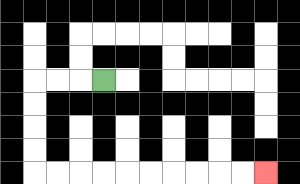{'start': '[4, 3]', 'end': '[11, 7]', 'path_directions': 'L,L,L,D,D,D,D,R,R,R,R,R,R,R,R,R,R', 'path_coordinates': '[[4, 3], [3, 3], [2, 3], [1, 3], [1, 4], [1, 5], [1, 6], [1, 7], [2, 7], [3, 7], [4, 7], [5, 7], [6, 7], [7, 7], [8, 7], [9, 7], [10, 7], [11, 7]]'}